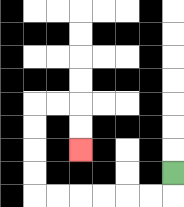{'start': '[7, 7]', 'end': '[3, 6]', 'path_directions': 'D,L,L,L,L,L,L,U,U,U,U,R,R,D,D', 'path_coordinates': '[[7, 7], [7, 8], [6, 8], [5, 8], [4, 8], [3, 8], [2, 8], [1, 8], [1, 7], [1, 6], [1, 5], [1, 4], [2, 4], [3, 4], [3, 5], [3, 6]]'}